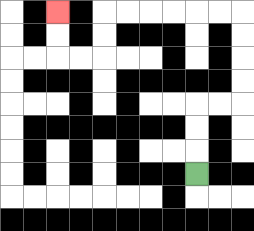{'start': '[8, 7]', 'end': '[2, 0]', 'path_directions': 'U,U,U,R,R,U,U,U,U,L,L,L,L,L,L,D,D,L,L,U,U', 'path_coordinates': '[[8, 7], [8, 6], [8, 5], [8, 4], [9, 4], [10, 4], [10, 3], [10, 2], [10, 1], [10, 0], [9, 0], [8, 0], [7, 0], [6, 0], [5, 0], [4, 0], [4, 1], [4, 2], [3, 2], [2, 2], [2, 1], [2, 0]]'}